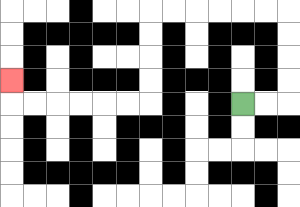{'start': '[10, 4]', 'end': '[0, 3]', 'path_directions': 'R,R,U,U,U,U,L,L,L,L,L,L,D,D,D,D,L,L,L,L,L,L,U', 'path_coordinates': '[[10, 4], [11, 4], [12, 4], [12, 3], [12, 2], [12, 1], [12, 0], [11, 0], [10, 0], [9, 0], [8, 0], [7, 0], [6, 0], [6, 1], [6, 2], [6, 3], [6, 4], [5, 4], [4, 4], [3, 4], [2, 4], [1, 4], [0, 4], [0, 3]]'}